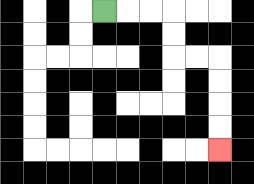{'start': '[4, 0]', 'end': '[9, 6]', 'path_directions': 'R,R,R,D,D,R,R,D,D,D,D', 'path_coordinates': '[[4, 0], [5, 0], [6, 0], [7, 0], [7, 1], [7, 2], [8, 2], [9, 2], [9, 3], [9, 4], [9, 5], [9, 6]]'}